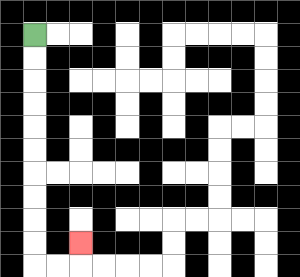{'start': '[1, 1]', 'end': '[3, 10]', 'path_directions': 'D,D,D,D,D,D,D,D,D,D,R,R,U', 'path_coordinates': '[[1, 1], [1, 2], [1, 3], [1, 4], [1, 5], [1, 6], [1, 7], [1, 8], [1, 9], [1, 10], [1, 11], [2, 11], [3, 11], [3, 10]]'}